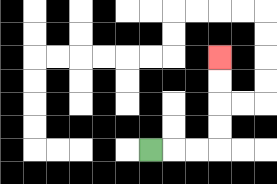{'start': '[6, 6]', 'end': '[9, 2]', 'path_directions': 'R,R,R,U,U,U,U', 'path_coordinates': '[[6, 6], [7, 6], [8, 6], [9, 6], [9, 5], [9, 4], [9, 3], [9, 2]]'}